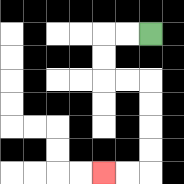{'start': '[6, 1]', 'end': '[4, 7]', 'path_directions': 'L,L,D,D,R,R,D,D,D,D,L,L', 'path_coordinates': '[[6, 1], [5, 1], [4, 1], [4, 2], [4, 3], [5, 3], [6, 3], [6, 4], [6, 5], [6, 6], [6, 7], [5, 7], [4, 7]]'}